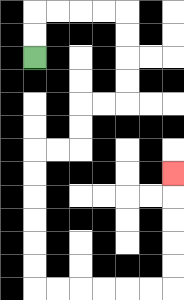{'start': '[1, 2]', 'end': '[7, 7]', 'path_directions': 'U,U,R,R,R,R,D,D,D,D,L,L,D,D,L,L,D,D,D,D,D,D,R,R,R,R,R,R,U,U,U,U,U', 'path_coordinates': '[[1, 2], [1, 1], [1, 0], [2, 0], [3, 0], [4, 0], [5, 0], [5, 1], [5, 2], [5, 3], [5, 4], [4, 4], [3, 4], [3, 5], [3, 6], [2, 6], [1, 6], [1, 7], [1, 8], [1, 9], [1, 10], [1, 11], [1, 12], [2, 12], [3, 12], [4, 12], [5, 12], [6, 12], [7, 12], [7, 11], [7, 10], [7, 9], [7, 8], [7, 7]]'}